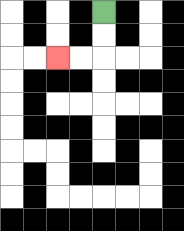{'start': '[4, 0]', 'end': '[2, 2]', 'path_directions': 'D,D,L,L', 'path_coordinates': '[[4, 0], [4, 1], [4, 2], [3, 2], [2, 2]]'}